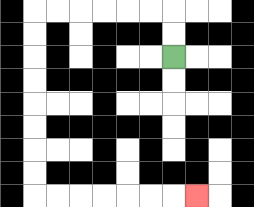{'start': '[7, 2]', 'end': '[8, 8]', 'path_directions': 'U,U,L,L,L,L,L,L,D,D,D,D,D,D,D,D,R,R,R,R,R,R,R', 'path_coordinates': '[[7, 2], [7, 1], [7, 0], [6, 0], [5, 0], [4, 0], [3, 0], [2, 0], [1, 0], [1, 1], [1, 2], [1, 3], [1, 4], [1, 5], [1, 6], [1, 7], [1, 8], [2, 8], [3, 8], [4, 8], [5, 8], [6, 8], [7, 8], [8, 8]]'}